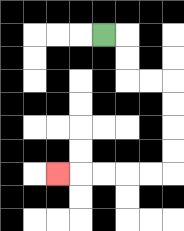{'start': '[4, 1]', 'end': '[2, 7]', 'path_directions': 'R,D,D,R,R,D,D,D,D,L,L,L,L,L', 'path_coordinates': '[[4, 1], [5, 1], [5, 2], [5, 3], [6, 3], [7, 3], [7, 4], [7, 5], [7, 6], [7, 7], [6, 7], [5, 7], [4, 7], [3, 7], [2, 7]]'}